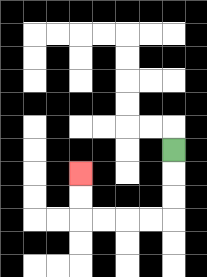{'start': '[7, 6]', 'end': '[3, 7]', 'path_directions': 'D,D,D,L,L,L,L,U,U', 'path_coordinates': '[[7, 6], [7, 7], [7, 8], [7, 9], [6, 9], [5, 9], [4, 9], [3, 9], [3, 8], [3, 7]]'}